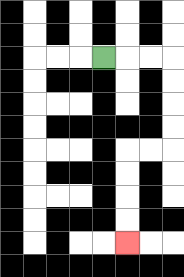{'start': '[4, 2]', 'end': '[5, 10]', 'path_directions': 'R,R,R,D,D,D,D,L,L,D,D,D,D', 'path_coordinates': '[[4, 2], [5, 2], [6, 2], [7, 2], [7, 3], [7, 4], [7, 5], [7, 6], [6, 6], [5, 6], [5, 7], [5, 8], [5, 9], [5, 10]]'}